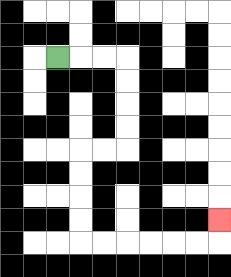{'start': '[2, 2]', 'end': '[9, 9]', 'path_directions': 'R,R,R,D,D,D,D,L,L,D,D,D,D,R,R,R,R,R,R,U', 'path_coordinates': '[[2, 2], [3, 2], [4, 2], [5, 2], [5, 3], [5, 4], [5, 5], [5, 6], [4, 6], [3, 6], [3, 7], [3, 8], [3, 9], [3, 10], [4, 10], [5, 10], [6, 10], [7, 10], [8, 10], [9, 10], [9, 9]]'}